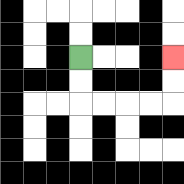{'start': '[3, 2]', 'end': '[7, 2]', 'path_directions': 'D,D,R,R,R,R,U,U', 'path_coordinates': '[[3, 2], [3, 3], [3, 4], [4, 4], [5, 4], [6, 4], [7, 4], [7, 3], [7, 2]]'}